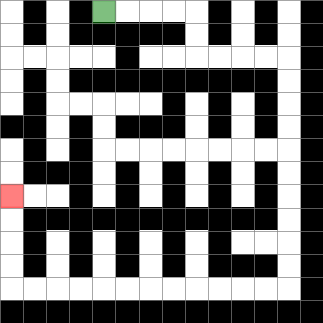{'start': '[4, 0]', 'end': '[0, 8]', 'path_directions': 'R,R,R,R,D,D,R,R,R,R,D,D,D,D,D,D,D,D,D,D,L,L,L,L,L,L,L,L,L,L,L,L,U,U,U,U', 'path_coordinates': '[[4, 0], [5, 0], [6, 0], [7, 0], [8, 0], [8, 1], [8, 2], [9, 2], [10, 2], [11, 2], [12, 2], [12, 3], [12, 4], [12, 5], [12, 6], [12, 7], [12, 8], [12, 9], [12, 10], [12, 11], [12, 12], [11, 12], [10, 12], [9, 12], [8, 12], [7, 12], [6, 12], [5, 12], [4, 12], [3, 12], [2, 12], [1, 12], [0, 12], [0, 11], [0, 10], [0, 9], [0, 8]]'}